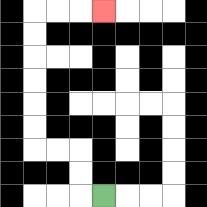{'start': '[4, 8]', 'end': '[4, 0]', 'path_directions': 'L,U,U,L,L,U,U,U,U,U,U,R,R,R', 'path_coordinates': '[[4, 8], [3, 8], [3, 7], [3, 6], [2, 6], [1, 6], [1, 5], [1, 4], [1, 3], [1, 2], [1, 1], [1, 0], [2, 0], [3, 0], [4, 0]]'}